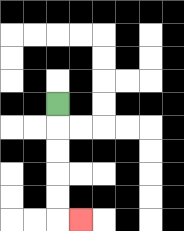{'start': '[2, 4]', 'end': '[3, 9]', 'path_directions': 'D,D,D,D,D,R', 'path_coordinates': '[[2, 4], [2, 5], [2, 6], [2, 7], [2, 8], [2, 9], [3, 9]]'}